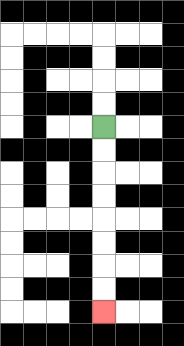{'start': '[4, 5]', 'end': '[4, 13]', 'path_directions': 'D,D,D,D,D,D,D,D', 'path_coordinates': '[[4, 5], [4, 6], [4, 7], [4, 8], [4, 9], [4, 10], [4, 11], [4, 12], [4, 13]]'}